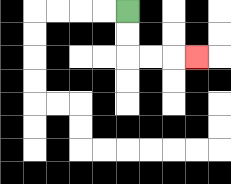{'start': '[5, 0]', 'end': '[8, 2]', 'path_directions': 'D,D,R,R,R', 'path_coordinates': '[[5, 0], [5, 1], [5, 2], [6, 2], [7, 2], [8, 2]]'}